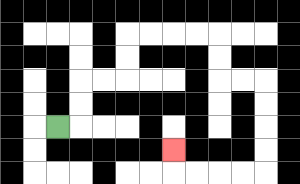{'start': '[2, 5]', 'end': '[7, 6]', 'path_directions': 'R,U,U,R,R,U,U,R,R,R,R,D,D,R,R,D,D,D,D,L,L,L,L,U', 'path_coordinates': '[[2, 5], [3, 5], [3, 4], [3, 3], [4, 3], [5, 3], [5, 2], [5, 1], [6, 1], [7, 1], [8, 1], [9, 1], [9, 2], [9, 3], [10, 3], [11, 3], [11, 4], [11, 5], [11, 6], [11, 7], [10, 7], [9, 7], [8, 7], [7, 7], [7, 6]]'}